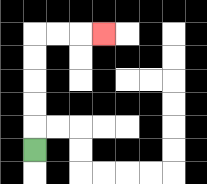{'start': '[1, 6]', 'end': '[4, 1]', 'path_directions': 'U,U,U,U,U,R,R,R', 'path_coordinates': '[[1, 6], [1, 5], [1, 4], [1, 3], [1, 2], [1, 1], [2, 1], [3, 1], [4, 1]]'}